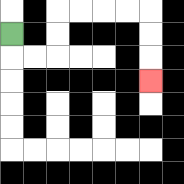{'start': '[0, 1]', 'end': '[6, 3]', 'path_directions': 'D,R,R,U,U,R,R,R,R,D,D,D', 'path_coordinates': '[[0, 1], [0, 2], [1, 2], [2, 2], [2, 1], [2, 0], [3, 0], [4, 0], [5, 0], [6, 0], [6, 1], [6, 2], [6, 3]]'}